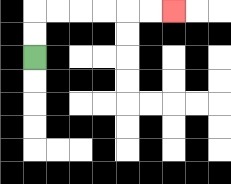{'start': '[1, 2]', 'end': '[7, 0]', 'path_directions': 'U,U,R,R,R,R,R,R', 'path_coordinates': '[[1, 2], [1, 1], [1, 0], [2, 0], [3, 0], [4, 0], [5, 0], [6, 0], [7, 0]]'}